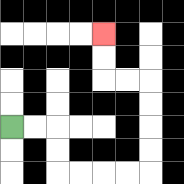{'start': '[0, 5]', 'end': '[4, 1]', 'path_directions': 'R,R,D,D,R,R,R,R,U,U,U,U,L,L,U,U', 'path_coordinates': '[[0, 5], [1, 5], [2, 5], [2, 6], [2, 7], [3, 7], [4, 7], [5, 7], [6, 7], [6, 6], [6, 5], [6, 4], [6, 3], [5, 3], [4, 3], [4, 2], [4, 1]]'}